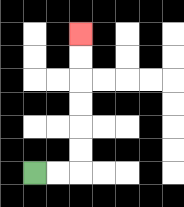{'start': '[1, 7]', 'end': '[3, 1]', 'path_directions': 'R,R,U,U,U,U,U,U', 'path_coordinates': '[[1, 7], [2, 7], [3, 7], [3, 6], [3, 5], [3, 4], [3, 3], [3, 2], [3, 1]]'}